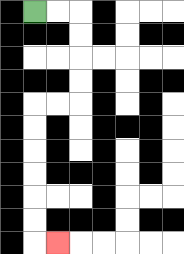{'start': '[1, 0]', 'end': '[2, 10]', 'path_directions': 'R,R,D,D,D,D,L,L,D,D,D,D,D,D,R', 'path_coordinates': '[[1, 0], [2, 0], [3, 0], [3, 1], [3, 2], [3, 3], [3, 4], [2, 4], [1, 4], [1, 5], [1, 6], [1, 7], [1, 8], [1, 9], [1, 10], [2, 10]]'}